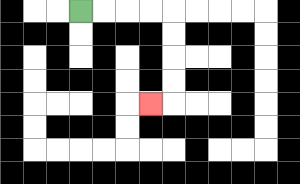{'start': '[3, 0]', 'end': '[6, 4]', 'path_directions': 'R,R,R,R,D,D,D,D,L', 'path_coordinates': '[[3, 0], [4, 0], [5, 0], [6, 0], [7, 0], [7, 1], [7, 2], [7, 3], [7, 4], [6, 4]]'}